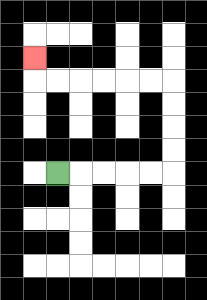{'start': '[2, 7]', 'end': '[1, 2]', 'path_directions': 'R,R,R,R,R,U,U,U,U,L,L,L,L,L,L,U', 'path_coordinates': '[[2, 7], [3, 7], [4, 7], [5, 7], [6, 7], [7, 7], [7, 6], [7, 5], [7, 4], [7, 3], [6, 3], [5, 3], [4, 3], [3, 3], [2, 3], [1, 3], [1, 2]]'}